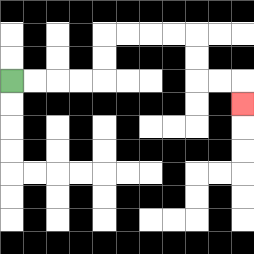{'start': '[0, 3]', 'end': '[10, 4]', 'path_directions': 'R,R,R,R,U,U,R,R,R,R,D,D,R,R,D', 'path_coordinates': '[[0, 3], [1, 3], [2, 3], [3, 3], [4, 3], [4, 2], [4, 1], [5, 1], [6, 1], [7, 1], [8, 1], [8, 2], [8, 3], [9, 3], [10, 3], [10, 4]]'}